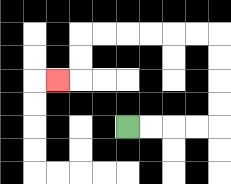{'start': '[5, 5]', 'end': '[2, 3]', 'path_directions': 'R,R,R,R,U,U,U,U,L,L,L,L,L,L,D,D,L', 'path_coordinates': '[[5, 5], [6, 5], [7, 5], [8, 5], [9, 5], [9, 4], [9, 3], [9, 2], [9, 1], [8, 1], [7, 1], [6, 1], [5, 1], [4, 1], [3, 1], [3, 2], [3, 3], [2, 3]]'}